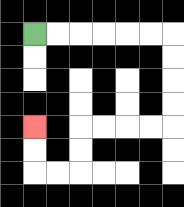{'start': '[1, 1]', 'end': '[1, 5]', 'path_directions': 'R,R,R,R,R,R,D,D,D,D,L,L,L,L,D,D,L,L,U,U', 'path_coordinates': '[[1, 1], [2, 1], [3, 1], [4, 1], [5, 1], [6, 1], [7, 1], [7, 2], [7, 3], [7, 4], [7, 5], [6, 5], [5, 5], [4, 5], [3, 5], [3, 6], [3, 7], [2, 7], [1, 7], [1, 6], [1, 5]]'}